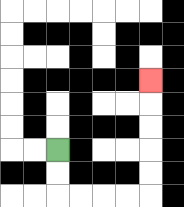{'start': '[2, 6]', 'end': '[6, 3]', 'path_directions': 'D,D,R,R,R,R,U,U,U,U,U', 'path_coordinates': '[[2, 6], [2, 7], [2, 8], [3, 8], [4, 8], [5, 8], [6, 8], [6, 7], [6, 6], [6, 5], [6, 4], [6, 3]]'}